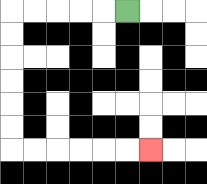{'start': '[5, 0]', 'end': '[6, 6]', 'path_directions': 'L,L,L,L,L,D,D,D,D,D,D,R,R,R,R,R,R', 'path_coordinates': '[[5, 0], [4, 0], [3, 0], [2, 0], [1, 0], [0, 0], [0, 1], [0, 2], [0, 3], [0, 4], [0, 5], [0, 6], [1, 6], [2, 6], [3, 6], [4, 6], [5, 6], [6, 6]]'}